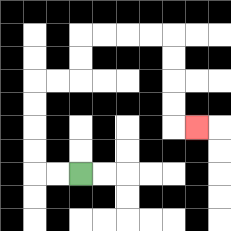{'start': '[3, 7]', 'end': '[8, 5]', 'path_directions': 'L,L,U,U,U,U,R,R,U,U,R,R,R,R,D,D,D,D,R', 'path_coordinates': '[[3, 7], [2, 7], [1, 7], [1, 6], [1, 5], [1, 4], [1, 3], [2, 3], [3, 3], [3, 2], [3, 1], [4, 1], [5, 1], [6, 1], [7, 1], [7, 2], [7, 3], [7, 4], [7, 5], [8, 5]]'}